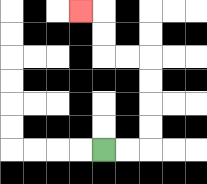{'start': '[4, 6]', 'end': '[3, 0]', 'path_directions': 'R,R,U,U,U,U,L,L,U,U,L', 'path_coordinates': '[[4, 6], [5, 6], [6, 6], [6, 5], [6, 4], [6, 3], [6, 2], [5, 2], [4, 2], [4, 1], [4, 0], [3, 0]]'}